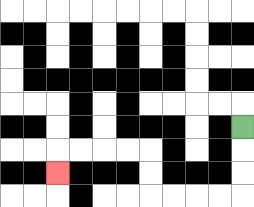{'start': '[10, 5]', 'end': '[2, 7]', 'path_directions': 'D,D,D,L,L,L,L,U,U,L,L,L,L,D', 'path_coordinates': '[[10, 5], [10, 6], [10, 7], [10, 8], [9, 8], [8, 8], [7, 8], [6, 8], [6, 7], [6, 6], [5, 6], [4, 6], [3, 6], [2, 6], [2, 7]]'}